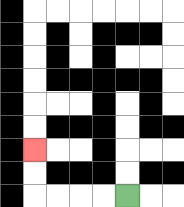{'start': '[5, 8]', 'end': '[1, 6]', 'path_directions': 'L,L,L,L,U,U', 'path_coordinates': '[[5, 8], [4, 8], [3, 8], [2, 8], [1, 8], [1, 7], [1, 6]]'}